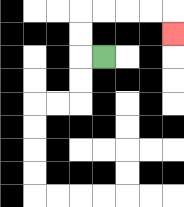{'start': '[4, 2]', 'end': '[7, 1]', 'path_directions': 'L,U,U,R,R,R,R,D', 'path_coordinates': '[[4, 2], [3, 2], [3, 1], [3, 0], [4, 0], [5, 0], [6, 0], [7, 0], [7, 1]]'}